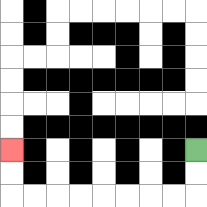{'start': '[8, 6]', 'end': '[0, 6]', 'path_directions': 'D,D,L,L,L,L,L,L,L,L,U,U', 'path_coordinates': '[[8, 6], [8, 7], [8, 8], [7, 8], [6, 8], [5, 8], [4, 8], [3, 8], [2, 8], [1, 8], [0, 8], [0, 7], [0, 6]]'}